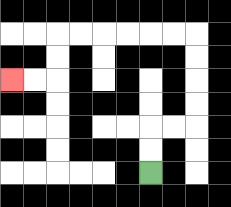{'start': '[6, 7]', 'end': '[0, 3]', 'path_directions': 'U,U,R,R,U,U,U,U,L,L,L,L,L,L,D,D,L,L', 'path_coordinates': '[[6, 7], [6, 6], [6, 5], [7, 5], [8, 5], [8, 4], [8, 3], [8, 2], [8, 1], [7, 1], [6, 1], [5, 1], [4, 1], [3, 1], [2, 1], [2, 2], [2, 3], [1, 3], [0, 3]]'}